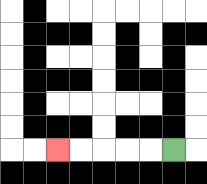{'start': '[7, 6]', 'end': '[2, 6]', 'path_directions': 'L,L,L,L,L', 'path_coordinates': '[[7, 6], [6, 6], [5, 6], [4, 6], [3, 6], [2, 6]]'}